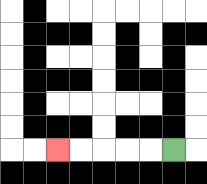{'start': '[7, 6]', 'end': '[2, 6]', 'path_directions': 'L,L,L,L,L', 'path_coordinates': '[[7, 6], [6, 6], [5, 6], [4, 6], [3, 6], [2, 6]]'}